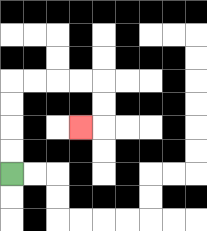{'start': '[0, 7]', 'end': '[3, 5]', 'path_directions': 'U,U,U,U,R,R,R,R,D,D,L', 'path_coordinates': '[[0, 7], [0, 6], [0, 5], [0, 4], [0, 3], [1, 3], [2, 3], [3, 3], [4, 3], [4, 4], [4, 5], [3, 5]]'}